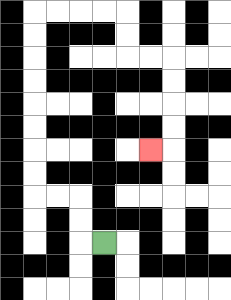{'start': '[4, 10]', 'end': '[6, 6]', 'path_directions': 'L,U,U,L,L,U,U,U,U,U,U,U,U,R,R,R,R,D,D,R,R,D,D,D,D,L', 'path_coordinates': '[[4, 10], [3, 10], [3, 9], [3, 8], [2, 8], [1, 8], [1, 7], [1, 6], [1, 5], [1, 4], [1, 3], [1, 2], [1, 1], [1, 0], [2, 0], [3, 0], [4, 0], [5, 0], [5, 1], [5, 2], [6, 2], [7, 2], [7, 3], [7, 4], [7, 5], [7, 6], [6, 6]]'}